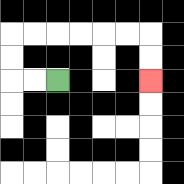{'start': '[2, 3]', 'end': '[6, 3]', 'path_directions': 'L,L,U,U,R,R,R,R,R,R,D,D', 'path_coordinates': '[[2, 3], [1, 3], [0, 3], [0, 2], [0, 1], [1, 1], [2, 1], [3, 1], [4, 1], [5, 1], [6, 1], [6, 2], [6, 3]]'}